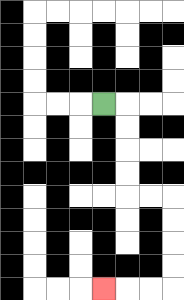{'start': '[4, 4]', 'end': '[4, 12]', 'path_directions': 'R,D,D,D,D,R,R,D,D,D,D,L,L,L', 'path_coordinates': '[[4, 4], [5, 4], [5, 5], [5, 6], [5, 7], [5, 8], [6, 8], [7, 8], [7, 9], [7, 10], [7, 11], [7, 12], [6, 12], [5, 12], [4, 12]]'}